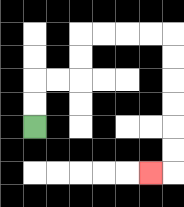{'start': '[1, 5]', 'end': '[6, 7]', 'path_directions': 'U,U,R,R,U,U,R,R,R,R,D,D,D,D,D,D,L', 'path_coordinates': '[[1, 5], [1, 4], [1, 3], [2, 3], [3, 3], [3, 2], [3, 1], [4, 1], [5, 1], [6, 1], [7, 1], [7, 2], [7, 3], [7, 4], [7, 5], [7, 6], [7, 7], [6, 7]]'}